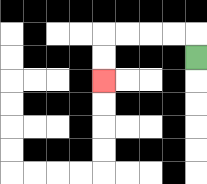{'start': '[8, 2]', 'end': '[4, 3]', 'path_directions': 'U,L,L,L,L,D,D', 'path_coordinates': '[[8, 2], [8, 1], [7, 1], [6, 1], [5, 1], [4, 1], [4, 2], [4, 3]]'}